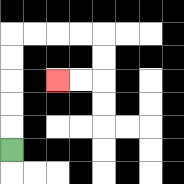{'start': '[0, 6]', 'end': '[2, 3]', 'path_directions': 'U,U,U,U,U,R,R,R,R,D,D,L,L', 'path_coordinates': '[[0, 6], [0, 5], [0, 4], [0, 3], [0, 2], [0, 1], [1, 1], [2, 1], [3, 1], [4, 1], [4, 2], [4, 3], [3, 3], [2, 3]]'}